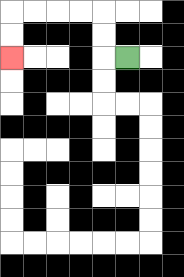{'start': '[5, 2]', 'end': '[0, 2]', 'path_directions': 'L,U,U,L,L,L,L,D,D', 'path_coordinates': '[[5, 2], [4, 2], [4, 1], [4, 0], [3, 0], [2, 0], [1, 0], [0, 0], [0, 1], [0, 2]]'}